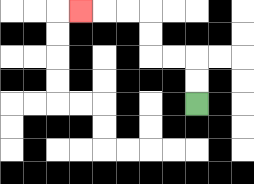{'start': '[8, 4]', 'end': '[3, 0]', 'path_directions': 'U,U,L,L,U,U,L,L,L', 'path_coordinates': '[[8, 4], [8, 3], [8, 2], [7, 2], [6, 2], [6, 1], [6, 0], [5, 0], [4, 0], [3, 0]]'}